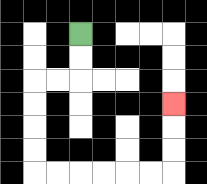{'start': '[3, 1]', 'end': '[7, 4]', 'path_directions': 'D,D,L,L,D,D,D,D,R,R,R,R,R,R,U,U,U', 'path_coordinates': '[[3, 1], [3, 2], [3, 3], [2, 3], [1, 3], [1, 4], [1, 5], [1, 6], [1, 7], [2, 7], [3, 7], [4, 7], [5, 7], [6, 7], [7, 7], [7, 6], [7, 5], [7, 4]]'}